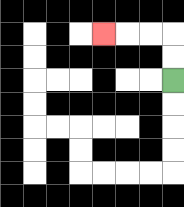{'start': '[7, 3]', 'end': '[4, 1]', 'path_directions': 'U,U,L,L,L', 'path_coordinates': '[[7, 3], [7, 2], [7, 1], [6, 1], [5, 1], [4, 1]]'}